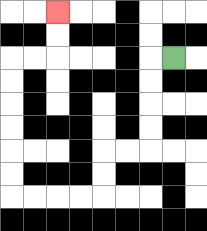{'start': '[7, 2]', 'end': '[2, 0]', 'path_directions': 'L,D,D,D,D,L,L,D,D,L,L,L,L,U,U,U,U,U,U,R,R,U,U', 'path_coordinates': '[[7, 2], [6, 2], [6, 3], [6, 4], [6, 5], [6, 6], [5, 6], [4, 6], [4, 7], [4, 8], [3, 8], [2, 8], [1, 8], [0, 8], [0, 7], [0, 6], [0, 5], [0, 4], [0, 3], [0, 2], [1, 2], [2, 2], [2, 1], [2, 0]]'}